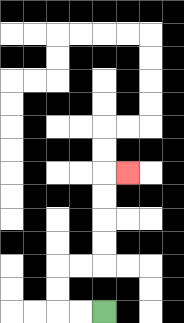{'start': '[4, 13]', 'end': '[5, 7]', 'path_directions': 'L,L,U,U,R,R,U,U,U,U,R', 'path_coordinates': '[[4, 13], [3, 13], [2, 13], [2, 12], [2, 11], [3, 11], [4, 11], [4, 10], [4, 9], [4, 8], [4, 7], [5, 7]]'}